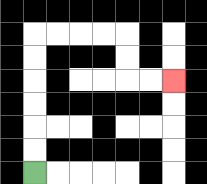{'start': '[1, 7]', 'end': '[7, 3]', 'path_directions': 'U,U,U,U,U,U,R,R,R,R,D,D,R,R', 'path_coordinates': '[[1, 7], [1, 6], [1, 5], [1, 4], [1, 3], [1, 2], [1, 1], [2, 1], [3, 1], [4, 1], [5, 1], [5, 2], [5, 3], [6, 3], [7, 3]]'}